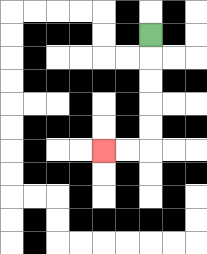{'start': '[6, 1]', 'end': '[4, 6]', 'path_directions': 'D,D,D,D,D,L,L', 'path_coordinates': '[[6, 1], [6, 2], [6, 3], [6, 4], [6, 5], [6, 6], [5, 6], [4, 6]]'}